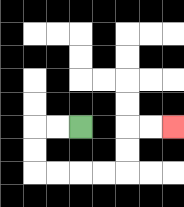{'start': '[3, 5]', 'end': '[7, 5]', 'path_directions': 'L,L,D,D,R,R,R,R,U,U,R,R', 'path_coordinates': '[[3, 5], [2, 5], [1, 5], [1, 6], [1, 7], [2, 7], [3, 7], [4, 7], [5, 7], [5, 6], [5, 5], [6, 5], [7, 5]]'}